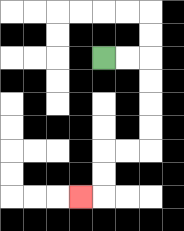{'start': '[4, 2]', 'end': '[3, 8]', 'path_directions': 'R,R,D,D,D,D,L,L,D,D,L', 'path_coordinates': '[[4, 2], [5, 2], [6, 2], [6, 3], [6, 4], [6, 5], [6, 6], [5, 6], [4, 6], [4, 7], [4, 8], [3, 8]]'}